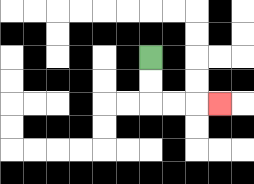{'start': '[6, 2]', 'end': '[9, 4]', 'path_directions': 'D,D,R,R,R', 'path_coordinates': '[[6, 2], [6, 3], [6, 4], [7, 4], [8, 4], [9, 4]]'}